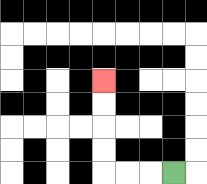{'start': '[7, 7]', 'end': '[4, 3]', 'path_directions': 'L,L,L,U,U,U,U', 'path_coordinates': '[[7, 7], [6, 7], [5, 7], [4, 7], [4, 6], [4, 5], [4, 4], [4, 3]]'}